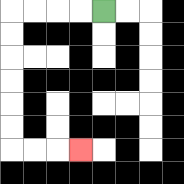{'start': '[4, 0]', 'end': '[3, 6]', 'path_directions': 'L,L,L,L,D,D,D,D,D,D,R,R,R', 'path_coordinates': '[[4, 0], [3, 0], [2, 0], [1, 0], [0, 0], [0, 1], [0, 2], [0, 3], [0, 4], [0, 5], [0, 6], [1, 6], [2, 6], [3, 6]]'}